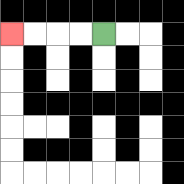{'start': '[4, 1]', 'end': '[0, 1]', 'path_directions': 'L,L,L,L', 'path_coordinates': '[[4, 1], [3, 1], [2, 1], [1, 1], [0, 1]]'}